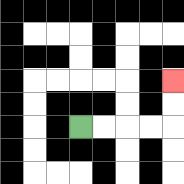{'start': '[3, 5]', 'end': '[7, 3]', 'path_directions': 'R,R,R,R,U,U', 'path_coordinates': '[[3, 5], [4, 5], [5, 5], [6, 5], [7, 5], [7, 4], [7, 3]]'}